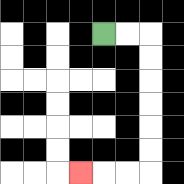{'start': '[4, 1]', 'end': '[3, 7]', 'path_directions': 'R,R,D,D,D,D,D,D,L,L,L', 'path_coordinates': '[[4, 1], [5, 1], [6, 1], [6, 2], [6, 3], [6, 4], [6, 5], [6, 6], [6, 7], [5, 7], [4, 7], [3, 7]]'}